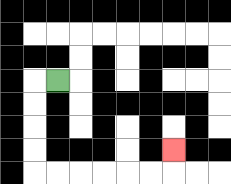{'start': '[2, 3]', 'end': '[7, 6]', 'path_directions': 'L,D,D,D,D,R,R,R,R,R,R,U', 'path_coordinates': '[[2, 3], [1, 3], [1, 4], [1, 5], [1, 6], [1, 7], [2, 7], [3, 7], [4, 7], [5, 7], [6, 7], [7, 7], [7, 6]]'}